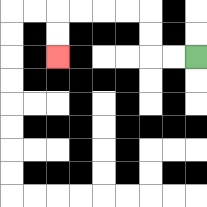{'start': '[8, 2]', 'end': '[2, 2]', 'path_directions': 'L,L,U,U,L,L,L,L,D,D', 'path_coordinates': '[[8, 2], [7, 2], [6, 2], [6, 1], [6, 0], [5, 0], [4, 0], [3, 0], [2, 0], [2, 1], [2, 2]]'}